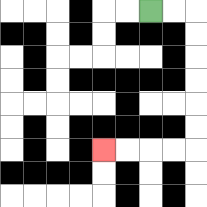{'start': '[6, 0]', 'end': '[4, 6]', 'path_directions': 'R,R,D,D,D,D,D,D,L,L,L,L', 'path_coordinates': '[[6, 0], [7, 0], [8, 0], [8, 1], [8, 2], [8, 3], [8, 4], [8, 5], [8, 6], [7, 6], [6, 6], [5, 6], [4, 6]]'}